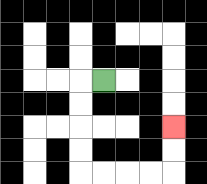{'start': '[4, 3]', 'end': '[7, 5]', 'path_directions': 'L,D,D,D,D,R,R,R,R,U,U', 'path_coordinates': '[[4, 3], [3, 3], [3, 4], [3, 5], [3, 6], [3, 7], [4, 7], [5, 7], [6, 7], [7, 7], [7, 6], [7, 5]]'}